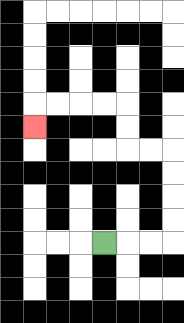{'start': '[4, 10]', 'end': '[1, 5]', 'path_directions': 'R,R,R,U,U,U,U,L,L,U,U,L,L,L,L,D', 'path_coordinates': '[[4, 10], [5, 10], [6, 10], [7, 10], [7, 9], [7, 8], [7, 7], [7, 6], [6, 6], [5, 6], [5, 5], [5, 4], [4, 4], [3, 4], [2, 4], [1, 4], [1, 5]]'}